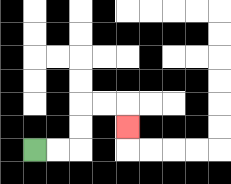{'start': '[1, 6]', 'end': '[5, 5]', 'path_directions': 'R,R,U,U,R,R,D', 'path_coordinates': '[[1, 6], [2, 6], [3, 6], [3, 5], [3, 4], [4, 4], [5, 4], [5, 5]]'}